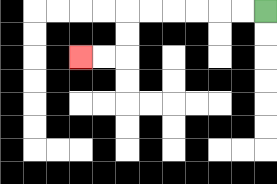{'start': '[11, 0]', 'end': '[3, 2]', 'path_directions': 'L,L,L,L,L,L,D,D,L,L', 'path_coordinates': '[[11, 0], [10, 0], [9, 0], [8, 0], [7, 0], [6, 0], [5, 0], [5, 1], [5, 2], [4, 2], [3, 2]]'}